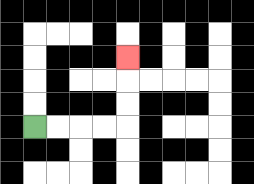{'start': '[1, 5]', 'end': '[5, 2]', 'path_directions': 'R,R,R,R,U,U,U', 'path_coordinates': '[[1, 5], [2, 5], [3, 5], [4, 5], [5, 5], [5, 4], [5, 3], [5, 2]]'}